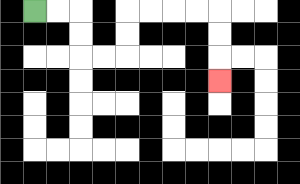{'start': '[1, 0]', 'end': '[9, 3]', 'path_directions': 'R,R,D,D,R,R,U,U,R,R,R,R,D,D,D', 'path_coordinates': '[[1, 0], [2, 0], [3, 0], [3, 1], [3, 2], [4, 2], [5, 2], [5, 1], [5, 0], [6, 0], [7, 0], [8, 0], [9, 0], [9, 1], [9, 2], [9, 3]]'}